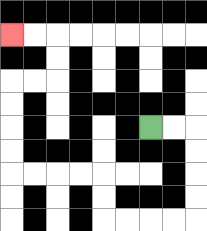{'start': '[6, 5]', 'end': '[0, 1]', 'path_directions': 'R,R,D,D,D,D,L,L,L,L,U,U,L,L,L,L,U,U,U,U,R,R,U,U,L,L', 'path_coordinates': '[[6, 5], [7, 5], [8, 5], [8, 6], [8, 7], [8, 8], [8, 9], [7, 9], [6, 9], [5, 9], [4, 9], [4, 8], [4, 7], [3, 7], [2, 7], [1, 7], [0, 7], [0, 6], [0, 5], [0, 4], [0, 3], [1, 3], [2, 3], [2, 2], [2, 1], [1, 1], [0, 1]]'}